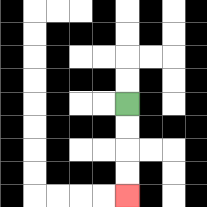{'start': '[5, 4]', 'end': '[5, 8]', 'path_directions': 'D,D,D,D', 'path_coordinates': '[[5, 4], [5, 5], [5, 6], [5, 7], [5, 8]]'}